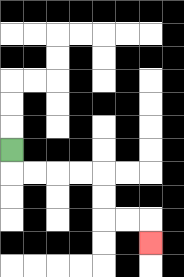{'start': '[0, 6]', 'end': '[6, 10]', 'path_directions': 'D,R,R,R,R,D,D,R,R,D', 'path_coordinates': '[[0, 6], [0, 7], [1, 7], [2, 7], [3, 7], [4, 7], [4, 8], [4, 9], [5, 9], [6, 9], [6, 10]]'}